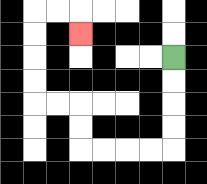{'start': '[7, 2]', 'end': '[3, 1]', 'path_directions': 'D,D,D,D,L,L,L,L,U,U,L,L,U,U,U,U,R,R,D', 'path_coordinates': '[[7, 2], [7, 3], [7, 4], [7, 5], [7, 6], [6, 6], [5, 6], [4, 6], [3, 6], [3, 5], [3, 4], [2, 4], [1, 4], [1, 3], [1, 2], [1, 1], [1, 0], [2, 0], [3, 0], [3, 1]]'}